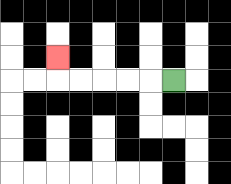{'start': '[7, 3]', 'end': '[2, 2]', 'path_directions': 'L,L,L,L,L,U', 'path_coordinates': '[[7, 3], [6, 3], [5, 3], [4, 3], [3, 3], [2, 3], [2, 2]]'}